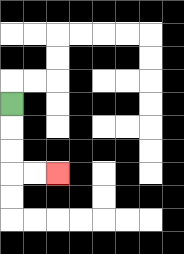{'start': '[0, 4]', 'end': '[2, 7]', 'path_directions': 'D,D,D,R,R', 'path_coordinates': '[[0, 4], [0, 5], [0, 6], [0, 7], [1, 7], [2, 7]]'}